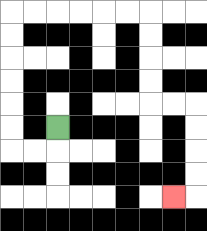{'start': '[2, 5]', 'end': '[7, 8]', 'path_directions': 'D,L,L,U,U,U,U,U,U,R,R,R,R,R,R,D,D,D,D,R,R,D,D,D,D,L', 'path_coordinates': '[[2, 5], [2, 6], [1, 6], [0, 6], [0, 5], [0, 4], [0, 3], [0, 2], [0, 1], [0, 0], [1, 0], [2, 0], [3, 0], [4, 0], [5, 0], [6, 0], [6, 1], [6, 2], [6, 3], [6, 4], [7, 4], [8, 4], [8, 5], [8, 6], [8, 7], [8, 8], [7, 8]]'}